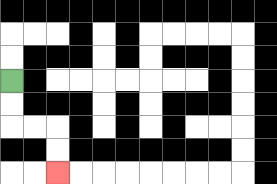{'start': '[0, 3]', 'end': '[2, 7]', 'path_directions': 'D,D,R,R,D,D', 'path_coordinates': '[[0, 3], [0, 4], [0, 5], [1, 5], [2, 5], [2, 6], [2, 7]]'}